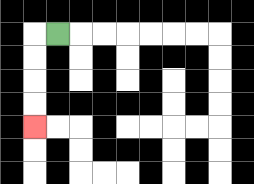{'start': '[2, 1]', 'end': '[1, 5]', 'path_directions': 'L,D,D,D,D', 'path_coordinates': '[[2, 1], [1, 1], [1, 2], [1, 3], [1, 4], [1, 5]]'}